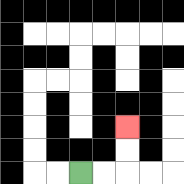{'start': '[3, 7]', 'end': '[5, 5]', 'path_directions': 'R,R,U,U', 'path_coordinates': '[[3, 7], [4, 7], [5, 7], [5, 6], [5, 5]]'}